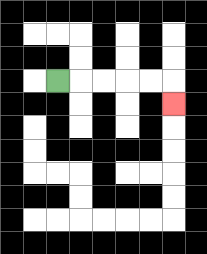{'start': '[2, 3]', 'end': '[7, 4]', 'path_directions': 'R,R,R,R,R,D', 'path_coordinates': '[[2, 3], [3, 3], [4, 3], [5, 3], [6, 3], [7, 3], [7, 4]]'}